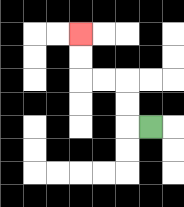{'start': '[6, 5]', 'end': '[3, 1]', 'path_directions': 'L,U,U,L,L,U,U', 'path_coordinates': '[[6, 5], [5, 5], [5, 4], [5, 3], [4, 3], [3, 3], [3, 2], [3, 1]]'}